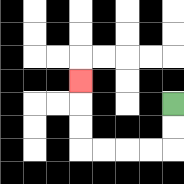{'start': '[7, 4]', 'end': '[3, 3]', 'path_directions': 'D,D,L,L,L,L,U,U,U', 'path_coordinates': '[[7, 4], [7, 5], [7, 6], [6, 6], [5, 6], [4, 6], [3, 6], [3, 5], [3, 4], [3, 3]]'}